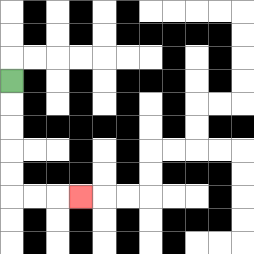{'start': '[0, 3]', 'end': '[3, 8]', 'path_directions': 'D,D,D,D,D,R,R,R', 'path_coordinates': '[[0, 3], [0, 4], [0, 5], [0, 6], [0, 7], [0, 8], [1, 8], [2, 8], [3, 8]]'}